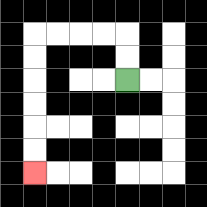{'start': '[5, 3]', 'end': '[1, 7]', 'path_directions': 'U,U,L,L,L,L,D,D,D,D,D,D', 'path_coordinates': '[[5, 3], [5, 2], [5, 1], [4, 1], [3, 1], [2, 1], [1, 1], [1, 2], [1, 3], [1, 4], [1, 5], [1, 6], [1, 7]]'}